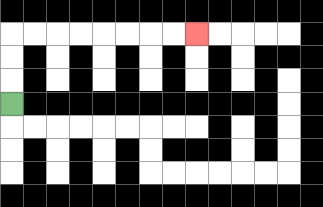{'start': '[0, 4]', 'end': '[8, 1]', 'path_directions': 'U,U,U,R,R,R,R,R,R,R,R', 'path_coordinates': '[[0, 4], [0, 3], [0, 2], [0, 1], [1, 1], [2, 1], [3, 1], [4, 1], [5, 1], [6, 1], [7, 1], [8, 1]]'}